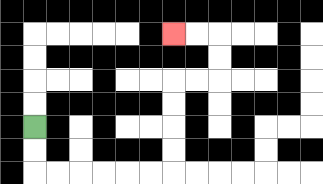{'start': '[1, 5]', 'end': '[7, 1]', 'path_directions': 'D,D,R,R,R,R,R,R,U,U,U,U,R,R,U,U,L,L', 'path_coordinates': '[[1, 5], [1, 6], [1, 7], [2, 7], [3, 7], [4, 7], [5, 7], [6, 7], [7, 7], [7, 6], [7, 5], [7, 4], [7, 3], [8, 3], [9, 3], [9, 2], [9, 1], [8, 1], [7, 1]]'}